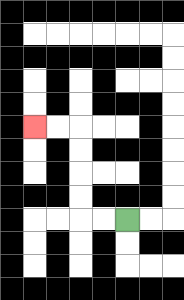{'start': '[5, 9]', 'end': '[1, 5]', 'path_directions': 'L,L,U,U,U,U,L,L', 'path_coordinates': '[[5, 9], [4, 9], [3, 9], [3, 8], [3, 7], [3, 6], [3, 5], [2, 5], [1, 5]]'}